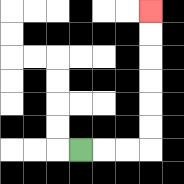{'start': '[3, 6]', 'end': '[6, 0]', 'path_directions': 'R,R,R,U,U,U,U,U,U', 'path_coordinates': '[[3, 6], [4, 6], [5, 6], [6, 6], [6, 5], [6, 4], [6, 3], [6, 2], [6, 1], [6, 0]]'}